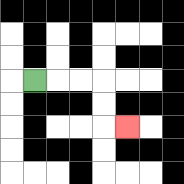{'start': '[1, 3]', 'end': '[5, 5]', 'path_directions': 'R,R,R,D,D,R', 'path_coordinates': '[[1, 3], [2, 3], [3, 3], [4, 3], [4, 4], [4, 5], [5, 5]]'}